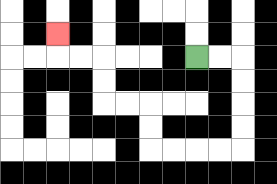{'start': '[8, 2]', 'end': '[2, 1]', 'path_directions': 'R,R,D,D,D,D,L,L,L,L,U,U,L,L,U,U,L,L,U', 'path_coordinates': '[[8, 2], [9, 2], [10, 2], [10, 3], [10, 4], [10, 5], [10, 6], [9, 6], [8, 6], [7, 6], [6, 6], [6, 5], [6, 4], [5, 4], [4, 4], [4, 3], [4, 2], [3, 2], [2, 2], [2, 1]]'}